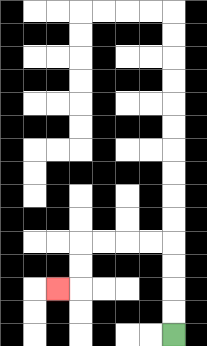{'start': '[7, 14]', 'end': '[2, 12]', 'path_directions': 'U,U,U,U,L,L,L,L,D,D,L', 'path_coordinates': '[[7, 14], [7, 13], [7, 12], [7, 11], [7, 10], [6, 10], [5, 10], [4, 10], [3, 10], [3, 11], [3, 12], [2, 12]]'}